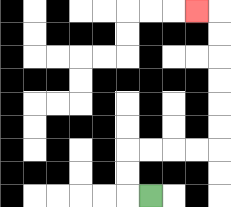{'start': '[6, 8]', 'end': '[8, 0]', 'path_directions': 'L,U,U,R,R,R,R,U,U,U,U,U,U,L', 'path_coordinates': '[[6, 8], [5, 8], [5, 7], [5, 6], [6, 6], [7, 6], [8, 6], [9, 6], [9, 5], [9, 4], [9, 3], [9, 2], [9, 1], [9, 0], [8, 0]]'}